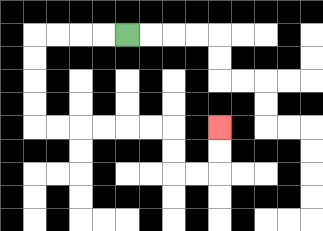{'start': '[5, 1]', 'end': '[9, 5]', 'path_directions': 'L,L,L,L,D,D,D,D,R,R,R,R,R,R,D,D,R,R,U,U', 'path_coordinates': '[[5, 1], [4, 1], [3, 1], [2, 1], [1, 1], [1, 2], [1, 3], [1, 4], [1, 5], [2, 5], [3, 5], [4, 5], [5, 5], [6, 5], [7, 5], [7, 6], [7, 7], [8, 7], [9, 7], [9, 6], [9, 5]]'}